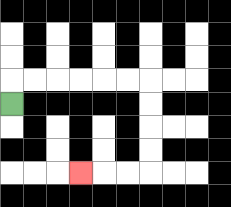{'start': '[0, 4]', 'end': '[3, 7]', 'path_directions': 'U,R,R,R,R,R,R,D,D,D,D,L,L,L', 'path_coordinates': '[[0, 4], [0, 3], [1, 3], [2, 3], [3, 3], [4, 3], [5, 3], [6, 3], [6, 4], [6, 5], [6, 6], [6, 7], [5, 7], [4, 7], [3, 7]]'}